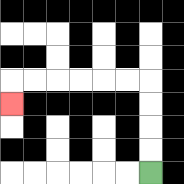{'start': '[6, 7]', 'end': '[0, 4]', 'path_directions': 'U,U,U,U,L,L,L,L,L,L,D', 'path_coordinates': '[[6, 7], [6, 6], [6, 5], [6, 4], [6, 3], [5, 3], [4, 3], [3, 3], [2, 3], [1, 3], [0, 3], [0, 4]]'}